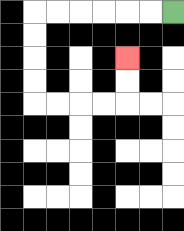{'start': '[7, 0]', 'end': '[5, 2]', 'path_directions': 'L,L,L,L,L,L,D,D,D,D,R,R,R,R,U,U', 'path_coordinates': '[[7, 0], [6, 0], [5, 0], [4, 0], [3, 0], [2, 0], [1, 0], [1, 1], [1, 2], [1, 3], [1, 4], [2, 4], [3, 4], [4, 4], [5, 4], [5, 3], [5, 2]]'}